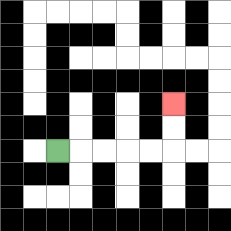{'start': '[2, 6]', 'end': '[7, 4]', 'path_directions': 'R,R,R,R,R,U,U', 'path_coordinates': '[[2, 6], [3, 6], [4, 6], [5, 6], [6, 6], [7, 6], [7, 5], [7, 4]]'}